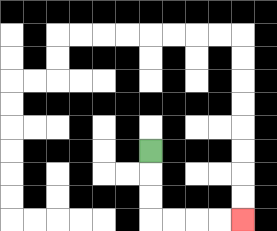{'start': '[6, 6]', 'end': '[10, 9]', 'path_directions': 'D,D,D,R,R,R,R', 'path_coordinates': '[[6, 6], [6, 7], [6, 8], [6, 9], [7, 9], [8, 9], [9, 9], [10, 9]]'}